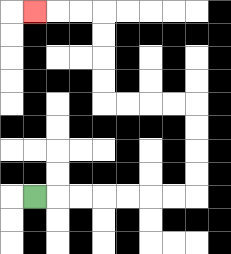{'start': '[1, 8]', 'end': '[1, 0]', 'path_directions': 'R,R,R,R,R,R,R,U,U,U,U,L,L,L,L,U,U,U,U,L,L,L', 'path_coordinates': '[[1, 8], [2, 8], [3, 8], [4, 8], [5, 8], [6, 8], [7, 8], [8, 8], [8, 7], [8, 6], [8, 5], [8, 4], [7, 4], [6, 4], [5, 4], [4, 4], [4, 3], [4, 2], [4, 1], [4, 0], [3, 0], [2, 0], [1, 0]]'}